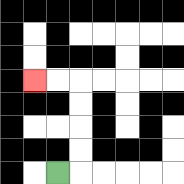{'start': '[2, 7]', 'end': '[1, 3]', 'path_directions': 'R,U,U,U,U,L,L', 'path_coordinates': '[[2, 7], [3, 7], [3, 6], [3, 5], [3, 4], [3, 3], [2, 3], [1, 3]]'}